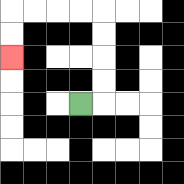{'start': '[3, 4]', 'end': '[0, 2]', 'path_directions': 'R,U,U,U,U,L,L,L,L,D,D', 'path_coordinates': '[[3, 4], [4, 4], [4, 3], [4, 2], [4, 1], [4, 0], [3, 0], [2, 0], [1, 0], [0, 0], [0, 1], [0, 2]]'}